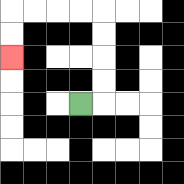{'start': '[3, 4]', 'end': '[0, 2]', 'path_directions': 'R,U,U,U,U,L,L,L,L,D,D', 'path_coordinates': '[[3, 4], [4, 4], [4, 3], [4, 2], [4, 1], [4, 0], [3, 0], [2, 0], [1, 0], [0, 0], [0, 1], [0, 2]]'}